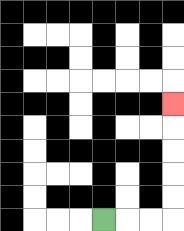{'start': '[4, 9]', 'end': '[7, 4]', 'path_directions': 'R,R,R,U,U,U,U,U', 'path_coordinates': '[[4, 9], [5, 9], [6, 9], [7, 9], [7, 8], [7, 7], [7, 6], [7, 5], [7, 4]]'}